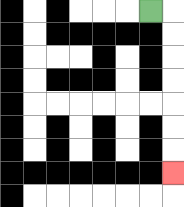{'start': '[6, 0]', 'end': '[7, 7]', 'path_directions': 'R,D,D,D,D,D,D,D', 'path_coordinates': '[[6, 0], [7, 0], [7, 1], [7, 2], [7, 3], [7, 4], [7, 5], [7, 6], [7, 7]]'}